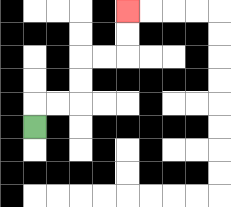{'start': '[1, 5]', 'end': '[5, 0]', 'path_directions': 'U,R,R,U,U,R,R,U,U', 'path_coordinates': '[[1, 5], [1, 4], [2, 4], [3, 4], [3, 3], [3, 2], [4, 2], [5, 2], [5, 1], [5, 0]]'}